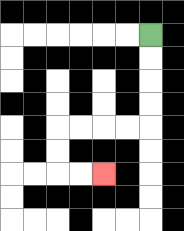{'start': '[6, 1]', 'end': '[4, 7]', 'path_directions': 'D,D,D,D,L,L,L,L,D,D,R,R', 'path_coordinates': '[[6, 1], [6, 2], [6, 3], [6, 4], [6, 5], [5, 5], [4, 5], [3, 5], [2, 5], [2, 6], [2, 7], [3, 7], [4, 7]]'}